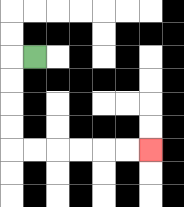{'start': '[1, 2]', 'end': '[6, 6]', 'path_directions': 'L,D,D,D,D,R,R,R,R,R,R', 'path_coordinates': '[[1, 2], [0, 2], [0, 3], [0, 4], [0, 5], [0, 6], [1, 6], [2, 6], [3, 6], [4, 6], [5, 6], [6, 6]]'}